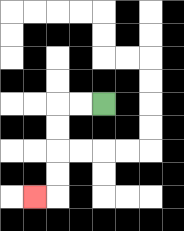{'start': '[4, 4]', 'end': '[1, 8]', 'path_directions': 'L,L,D,D,D,D,L', 'path_coordinates': '[[4, 4], [3, 4], [2, 4], [2, 5], [2, 6], [2, 7], [2, 8], [1, 8]]'}